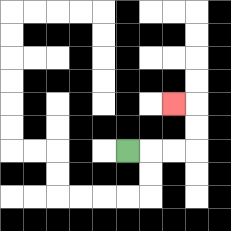{'start': '[5, 6]', 'end': '[7, 4]', 'path_directions': 'R,R,R,U,U,L', 'path_coordinates': '[[5, 6], [6, 6], [7, 6], [8, 6], [8, 5], [8, 4], [7, 4]]'}